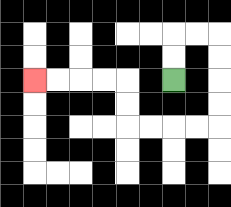{'start': '[7, 3]', 'end': '[1, 3]', 'path_directions': 'U,U,R,R,D,D,D,D,L,L,L,L,U,U,L,L,L,L', 'path_coordinates': '[[7, 3], [7, 2], [7, 1], [8, 1], [9, 1], [9, 2], [9, 3], [9, 4], [9, 5], [8, 5], [7, 5], [6, 5], [5, 5], [5, 4], [5, 3], [4, 3], [3, 3], [2, 3], [1, 3]]'}